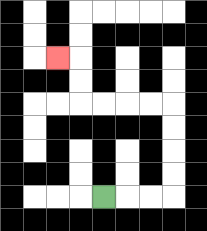{'start': '[4, 8]', 'end': '[2, 2]', 'path_directions': 'R,R,R,U,U,U,U,L,L,L,L,U,U,L', 'path_coordinates': '[[4, 8], [5, 8], [6, 8], [7, 8], [7, 7], [7, 6], [7, 5], [7, 4], [6, 4], [5, 4], [4, 4], [3, 4], [3, 3], [3, 2], [2, 2]]'}